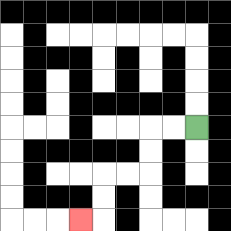{'start': '[8, 5]', 'end': '[3, 9]', 'path_directions': 'L,L,D,D,L,L,D,D,L', 'path_coordinates': '[[8, 5], [7, 5], [6, 5], [6, 6], [6, 7], [5, 7], [4, 7], [4, 8], [4, 9], [3, 9]]'}